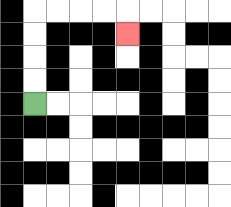{'start': '[1, 4]', 'end': '[5, 1]', 'path_directions': 'U,U,U,U,R,R,R,R,D', 'path_coordinates': '[[1, 4], [1, 3], [1, 2], [1, 1], [1, 0], [2, 0], [3, 0], [4, 0], [5, 0], [5, 1]]'}